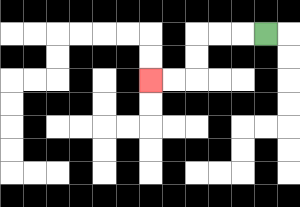{'start': '[11, 1]', 'end': '[6, 3]', 'path_directions': 'L,L,L,D,D,L,L', 'path_coordinates': '[[11, 1], [10, 1], [9, 1], [8, 1], [8, 2], [8, 3], [7, 3], [6, 3]]'}